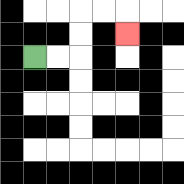{'start': '[1, 2]', 'end': '[5, 1]', 'path_directions': 'R,R,U,U,R,R,D', 'path_coordinates': '[[1, 2], [2, 2], [3, 2], [3, 1], [3, 0], [4, 0], [5, 0], [5, 1]]'}